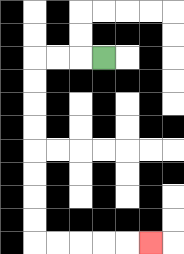{'start': '[4, 2]', 'end': '[6, 10]', 'path_directions': 'L,L,L,D,D,D,D,D,D,D,D,R,R,R,R,R', 'path_coordinates': '[[4, 2], [3, 2], [2, 2], [1, 2], [1, 3], [1, 4], [1, 5], [1, 6], [1, 7], [1, 8], [1, 9], [1, 10], [2, 10], [3, 10], [4, 10], [5, 10], [6, 10]]'}